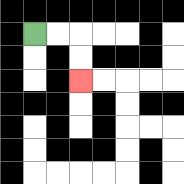{'start': '[1, 1]', 'end': '[3, 3]', 'path_directions': 'R,R,D,D', 'path_coordinates': '[[1, 1], [2, 1], [3, 1], [3, 2], [3, 3]]'}